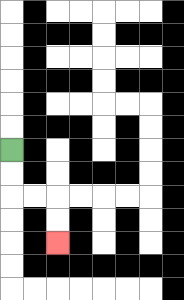{'start': '[0, 6]', 'end': '[2, 10]', 'path_directions': 'D,D,R,R,D,D', 'path_coordinates': '[[0, 6], [0, 7], [0, 8], [1, 8], [2, 8], [2, 9], [2, 10]]'}